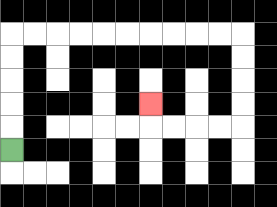{'start': '[0, 6]', 'end': '[6, 4]', 'path_directions': 'U,U,U,U,U,R,R,R,R,R,R,R,R,R,R,D,D,D,D,L,L,L,L,U', 'path_coordinates': '[[0, 6], [0, 5], [0, 4], [0, 3], [0, 2], [0, 1], [1, 1], [2, 1], [3, 1], [4, 1], [5, 1], [6, 1], [7, 1], [8, 1], [9, 1], [10, 1], [10, 2], [10, 3], [10, 4], [10, 5], [9, 5], [8, 5], [7, 5], [6, 5], [6, 4]]'}